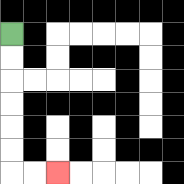{'start': '[0, 1]', 'end': '[2, 7]', 'path_directions': 'D,D,D,D,D,D,R,R', 'path_coordinates': '[[0, 1], [0, 2], [0, 3], [0, 4], [0, 5], [0, 6], [0, 7], [1, 7], [2, 7]]'}